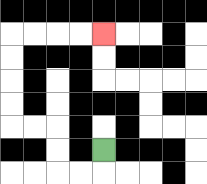{'start': '[4, 6]', 'end': '[4, 1]', 'path_directions': 'D,L,L,U,U,L,L,U,U,U,U,R,R,R,R', 'path_coordinates': '[[4, 6], [4, 7], [3, 7], [2, 7], [2, 6], [2, 5], [1, 5], [0, 5], [0, 4], [0, 3], [0, 2], [0, 1], [1, 1], [2, 1], [3, 1], [4, 1]]'}